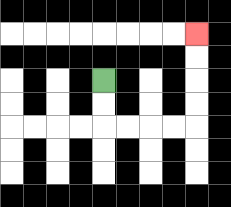{'start': '[4, 3]', 'end': '[8, 1]', 'path_directions': 'D,D,R,R,R,R,U,U,U,U', 'path_coordinates': '[[4, 3], [4, 4], [4, 5], [5, 5], [6, 5], [7, 5], [8, 5], [8, 4], [8, 3], [8, 2], [8, 1]]'}